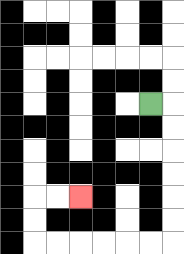{'start': '[6, 4]', 'end': '[3, 8]', 'path_directions': 'R,D,D,D,D,D,D,L,L,L,L,L,L,U,U,R,R', 'path_coordinates': '[[6, 4], [7, 4], [7, 5], [7, 6], [7, 7], [7, 8], [7, 9], [7, 10], [6, 10], [5, 10], [4, 10], [3, 10], [2, 10], [1, 10], [1, 9], [1, 8], [2, 8], [3, 8]]'}